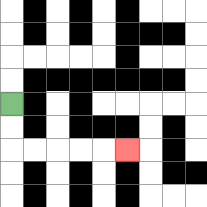{'start': '[0, 4]', 'end': '[5, 6]', 'path_directions': 'D,D,R,R,R,R,R', 'path_coordinates': '[[0, 4], [0, 5], [0, 6], [1, 6], [2, 6], [3, 6], [4, 6], [5, 6]]'}